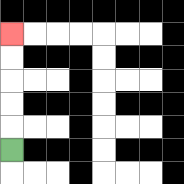{'start': '[0, 6]', 'end': '[0, 1]', 'path_directions': 'U,U,U,U,U', 'path_coordinates': '[[0, 6], [0, 5], [0, 4], [0, 3], [0, 2], [0, 1]]'}